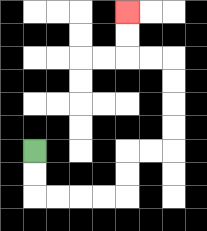{'start': '[1, 6]', 'end': '[5, 0]', 'path_directions': 'D,D,R,R,R,R,U,U,R,R,U,U,U,U,L,L,U,U', 'path_coordinates': '[[1, 6], [1, 7], [1, 8], [2, 8], [3, 8], [4, 8], [5, 8], [5, 7], [5, 6], [6, 6], [7, 6], [7, 5], [7, 4], [7, 3], [7, 2], [6, 2], [5, 2], [5, 1], [5, 0]]'}